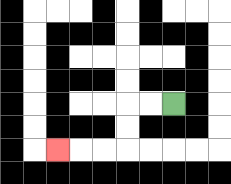{'start': '[7, 4]', 'end': '[2, 6]', 'path_directions': 'L,L,D,D,L,L,L', 'path_coordinates': '[[7, 4], [6, 4], [5, 4], [5, 5], [5, 6], [4, 6], [3, 6], [2, 6]]'}